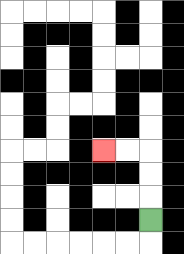{'start': '[6, 9]', 'end': '[4, 6]', 'path_directions': 'U,U,U,L,L', 'path_coordinates': '[[6, 9], [6, 8], [6, 7], [6, 6], [5, 6], [4, 6]]'}